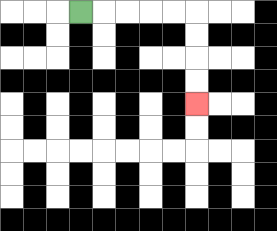{'start': '[3, 0]', 'end': '[8, 4]', 'path_directions': 'R,R,R,R,R,D,D,D,D', 'path_coordinates': '[[3, 0], [4, 0], [5, 0], [6, 0], [7, 0], [8, 0], [8, 1], [8, 2], [8, 3], [8, 4]]'}